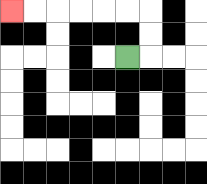{'start': '[5, 2]', 'end': '[0, 0]', 'path_directions': 'R,U,U,L,L,L,L,L,L', 'path_coordinates': '[[5, 2], [6, 2], [6, 1], [6, 0], [5, 0], [4, 0], [3, 0], [2, 0], [1, 0], [0, 0]]'}